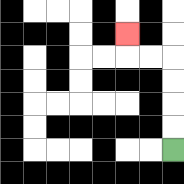{'start': '[7, 6]', 'end': '[5, 1]', 'path_directions': 'U,U,U,U,L,L,U', 'path_coordinates': '[[7, 6], [7, 5], [7, 4], [7, 3], [7, 2], [6, 2], [5, 2], [5, 1]]'}